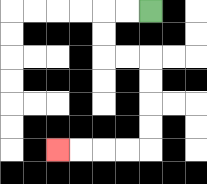{'start': '[6, 0]', 'end': '[2, 6]', 'path_directions': 'L,L,D,D,R,R,D,D,D,D,L,L,L,L', 'path_coordinates': '[[6, 0], [5, 0], [4, 0], [4, 1], [4, 2], [5, 2], [6, 2], [6, 3], [6, 4], [6, 5], [6, 6], [5, 6], [4, 6], [3, 6], [2, 6]]'}